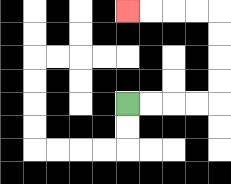{'start': '[5, 4]', 'end': '[5, 0]', 'path_directions': 'R,R,R,R,U,U,U,U,L,L,L,L', 'path_coordinates': '[[5, 4], [6, 4], [7, 4], [8, 4], [9, 4], [9, 3], [9, 2], [9, 1], [9, 0], [8, 0], [7, 0], [6, 0], [5, 0]]'}